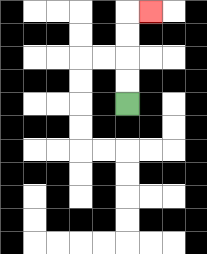{'start': '[5, 4]', 'end': '[6, 0]', 'path_directions': 'U,U,U,U,R', 'path_coordinates': '[[5, 4], [5, 3], [5, 2], [5, 1], [5, 0], [6, 0]]'}